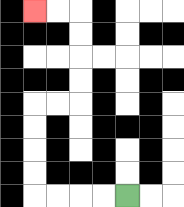{'start': '[5, 8]', 'end': '[1, 0]', 'path_directions': 'L,L,L,L,U,U,U,U,R,R,U,U,U,U,L,L', 'path_coordinates': '[[5, 8], [4, 8], [3, 8], [2, 8], [1, 8], [1, 7], [1, 6], [1, 5], [1, 4], [2, 4], [3, 4], [3, 3], [3, 2], [3, 1], [3, 0], [2, 0], [1, 0]]'}